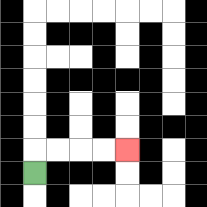{'start': '[1, 7]', 'end': '[5, 6]', 'path_directions': 'U,R,R,R,R', 'path_coordinates': '[[1, 7], [1, 6], [2, 6], [3, 6], [4, 6], [5, 6]]'}